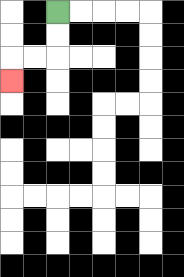{'start': '[2, 0]', 'end': '[0, 3]', 'path_directions': 'D,D,L,L,D', 'path_coordinates': '[[2, 0], [2, 1], [2, 2], [1, 2], [0, 2], [0, 3]]'}